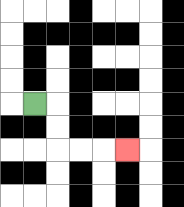{'start': '[1, 4]', 'end': '[5, 6]', 'path_directions': 'R,D,D,R,R,R', 'path_coordinates': '[[1, 4], [2, 4], [2, 5], [2, 6], [3, 6], [4, 6], [5, 6]]'}